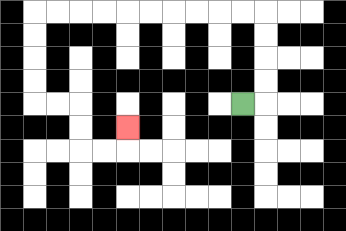{'start': '[10, 4]', 'end': '[5, 5]', 'path_directions': 'R,U,U,U,U,L,L,L,L,L,L,L,L,L,L,D,D,D,D,R,R,D,D,R,R,U', 'path_coordinates': '[[10, 4], [11, 4], [11, 3], [11, 2], [11, 1], [11, 0], [10, 0], [9, 0], [8, 0], [7, 0], [6, 0], [5, 0], [4, 0], [3, 0], [2, 0], [1, 0], [1, 1], [1, 2], [1, 3], [1, 4], [2, 4], [3, 4], [3, 5], [3, 6], [4, 6], [5, 6], [5, 5]]'}